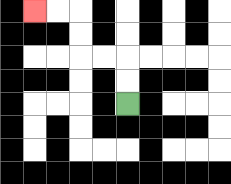{'start': '[5, 4]', 'end': '[1, 0]', 'path_directions': 'U,U,L,L,U,U,L,L', 'path_coordinates': '[[5, 4], [5, 3], [5, 2], [4, 2], [3, 2], [3, 1], [3, 0], [2, 0], [1, 0]]'}